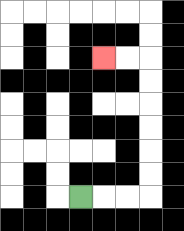{'start': '[3, 8]', 'end': '[4, 2]', 'path_directions': 'R,R,R,U,U,U,U,U,U,L,L', 'path_coordinates': '[[3, 8], [4, 8], [5, 8], [6, 8], [6, 7], [6, 6], [6, 5], [6, 4], [6, 3], [6, 2], [5, 2], [4, 2]]'}